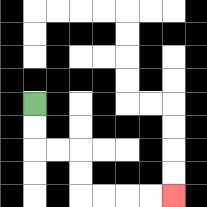{'start': '[1, 4]', 'end': '[7, 8]', 'path_directions': 'D,D,R,R,D,D,R,R,R,R', 'path_coordinates': '[[1, 4], [1, 5], [1, 6], [2, 6], [3, 6], [3, 7], [3, 8], [4, 8], [5, 8], [6, 8], [7, 8]]'}